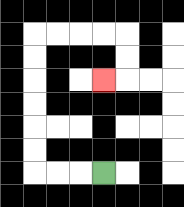{'start': '[4, 7]', 'end': '[4, 3]', 'path_directions': 'L,L,L,U,U,U,U,U,U,R,R,R,R,D,D,L', 'path_coordinates': '[[4, 7], [3, 7], [2, 7], [1, 7], [1, 6], [1, 5], [1, 4], [1, 3], [1, 2], [1, 1], [2, 1], [3, 1], [4, 1], [5, 1], [5, 2], [5, 3], [4, 3]]'}